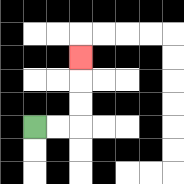{'start': '[1, 5]', 'end': '[3, 2]', 'path_directions': 'R,R,U,U,U', 'path_coordinates': '[[1, 5], [2, 5], [3, 5], [3, 4], [3, 3], [3, 2]]'}